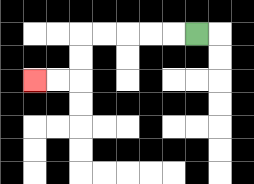{'start': '[8, 1]', 'end': '[1, 3]', 'path_directions': 'L,L,L,L,L,D,D,L,L', 'path_coordinates': '[[8, 1], [7, 1], [6, 1], [5, 1], [4, 1], [3, 1], [3, 2], [3, 3], [2, 3], [1, 3]]'}